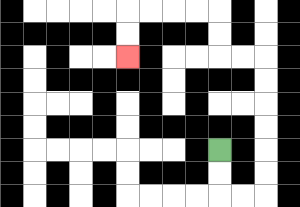{'start': '[9, 6]', 'end': '[5, 2]', 'path_directions': 'D,D,R,R,U,U,U,U,U,U,L,L,U,U,L,L,L,L,D,D', 'path_coordinates': '[[9, 6], [9, 7], [9, 8], [10, 8], [11, 8], [11, 7], [11, 6], [11, 5], [11, 4], [11, 3], [11, 2], [10, 2], [9, 2], [9, 1], [9, 0], [8, 0], [7, 0], [6, 0], [5, 0], [5, 1], [5, 2]]'}